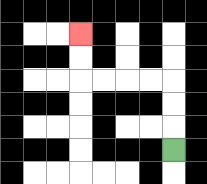{'start': '[7, 6]', 'end': '[3, 1]', 'path_directions': 'U,U,U,L,L,L,L,U,U', 'path_coordinates': '[[7, 6], [7, 5], [7, 4], [7, 3], [6, 3], [5, 3], [4, 3], [3, 3], [3, 2], [3, 1]]'}